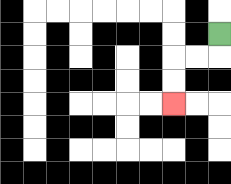{'start': '[9, 1]', 'end': '[7, 4]', 'path_directions': 'D,L,L,D,D', 'path_coordinates': '[[9, 1], [9, 2], [8, 2], [7, 2], [7, 3], [7, 4]]'}